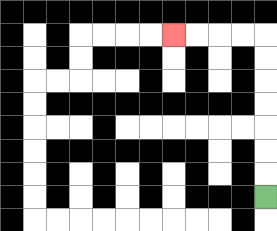{'start': '[11, 8]', 'end': '[7, 1]', 'path_directions': 'U,U,U,U,U,U,U,L,L,L,L', 'path_coordinates': '[[11, 8], [11, 7], [11, 6], [11, 5], [11, 4], [11, 3], [11, 2], [11, 1], [10, 1], [9, 1], [8, 1], [7, 1]]'}